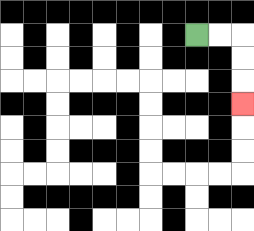{'start': '[8, 1]', 'end': '[10, 4]', 'path_directions': 'R,R,D,D,D', 'path_coordinates': '[[8, 1], [9, 1], [10, 1], [10, 2], [10, 3], [10, 4]]'}